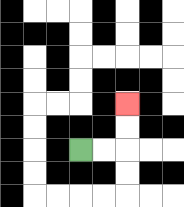{'start': '[3, 6]', 'end': '[5, 4]', 'path_directions': 'R,R,U,U', 'path_coordinates': '[[3, 6], [4, 6], [5, 6], [5, 5], [5, 4]]'}